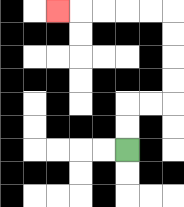{'start': '[5, 6]', 'end': '[2, 0]', 'path_directions': 'U,U,R,R,U,U,U,U,L,L,L,L,L', 'path_coordinates': '[[5, 6], [5, 5], [5, 4], [6, 4], [7, 4], [7, 3], [7, 2], [7, 1], [7, 0], [6, 0], [5, 0], [4, 0], [3, 0], [2, 0]]'}